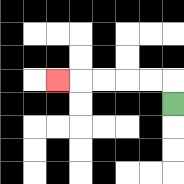{'start': '[7, 4]', 'end': '[2, 3]', 'path_directions': 'U,L,L,L,L,L', 'path_coordinates': '[[7, 4], [7, 3], [6, 3], [5, 3], [4, 3], [3, 3], [2, 3]]'}